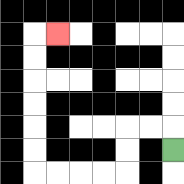{'start': '[7, 6]', 'end': '[2, 1]', 'path_directions': 'U,L,L,D,D,L,L,L,L,U,U,U,U,U,U,R', 'path_coordinates': '[[7, 6], [7, 5], [6, 5], [5, 5], [5, 6], [5, 7], [4, 7], [3, 7], [2, 7], [1, 7], [1, 6], [1, 5], [1, 4], [1, 3], [1, 2], [1, 1], [2, 1]]'}